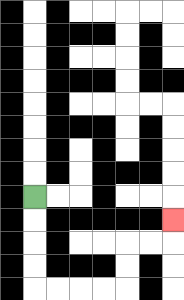{'start': '[1, 8]', 'end': '[7, 9]', 'path_directions': 'D,D,D,D,R,R,R,R,U,U,R,R,U', 'path_coordinates': '[[1, 8], [1, 9], [1, 10], [1, 11], [1, 12], [2, 12], [3, 12], [4, 12], [5, 12], [5, 11], [5, 10], [6, 10], [7, 10], [7, 9]]'}